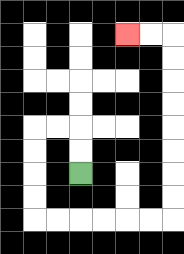{'start': '[3, 7]', 'end': '[5, 1]', 'path_directions': 'U,U,L,L,D,D,D,D,R,R,R,R,R,R,U,U,U,U,U,U,U,U,L,L', 'path_coordinates': '[[3, 7], [3, 6], [3, 5], [2, 5], [1, 5], [1, 6], [1, 7], [1, 8], [1, 9], [2, 9], [3, 9], [4, 9], [5, 9], [6, 9], [7, 9], [7, 8], [7, 7], [7, 6], [7, 5], [7, 4], [7, 3], [7, 2], [7, 1], [6, 1], [5, 1]]'}